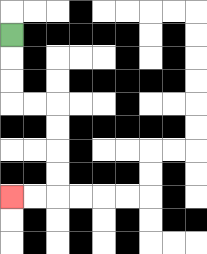{'start': '[0, 1]', 'end': '[0, 8]', 'path_directions': 'D,D,D,R,R,D,D,D,D,L,L', 'path_coordinates': '[[0, 1], [0, 2], [0, 3], [0, 4], [1, 4], [2, 4], [2, 5], [2, 6], [2, 7], [2, 8], [1, 8], [0, 8]]'}